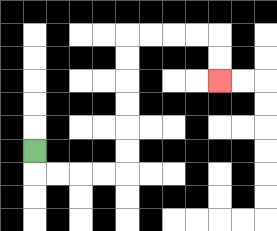{'start': '[1, 6]', 'end': '[9, 3]', 'path_directions': 'D,R,R,R,R,U,U,U,U,U,U,R,R,R,R,D,D', 'path_coordinates': '[[1, 6], [1, 7], [2, 7], [3, 7], [4, 7], [5, 7], [5, 6], [5, 5], [5, 4], [5, 3], [5, 2], [5, 1], [6, 1], [7, 1], [8, 1], [9, 1], [9, 2], [9, 3]]'}